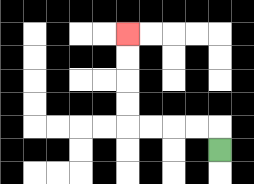{'start': '[9, 6]', 'end': '[5, 1]', 'path_directions': 'U,L,L,L,L,U,U,U,U', 'path_coordinates': '[[9, 6], [9, 5], [8, 5], [7, 5], [6, 5], [5, 5], [5, 4], [5, 3], [5, 2], [5, 1]]'}